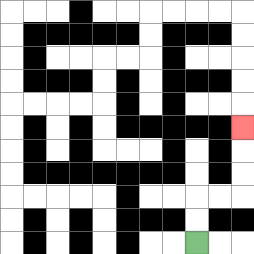{'start': '[8, 10]', 'end': '[10, 5]', 'path_directions': 'U,U,R,R,U,U,U', 'path_coordinates': '[[8, 10], [8, 9], [8, 8], [9, 8], [10, 8], [10, 7], [10, 6], [10, 5]]'}